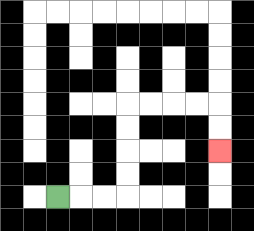{'start': '[2, 8]', 'end': '[9, 6]', 'path_directions': 'R,R,R,U,U,U,U,R,R,R,R,D,D', 'path_coordinates': '[[2, 8], [3, 8], [4, 8], [5, 8], [5, 7], [5, 6], [5, 5], [5, 4], [6, 4], [7, 4], [8, 4], [9, 4], [9, 5], [9, 6]]'}